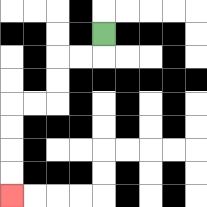{'start': '[4, 1]', 'end': '[0, 8]', 'path_directions': 'D,L,L,D,D,L,L,D,D,D,D', 'path_coordinates': '[[4, 1], [4, 2], [3, 2], [2, 2], [2, 3], [2, 4], [1, 4], [0, 4], [0, 5], [0, 6], [0, 7], [0, 8]]'}